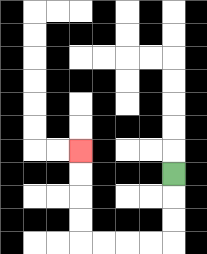{'start': '[7, 7]', 'end': '[3, 6]', 'path_directions': 'D,D,D,L,L,L,L,U,U,U,U', 'path_coordinates': '[[7, 7], [7, 8], [7, 9], [7, 10], [6, 10], [5, 10], [4, 10], [3, 10], [3, 9], [3, 8], [3, 7], [3, 6]]'}